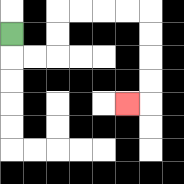{'start': '[0, 1]', 'end': '[5, 4]', 'path_directions': 'D,R,R,U,U,R,R,R,R,D,D,D,D,L', 'path_coordinates': '[[0, 1], [0, 2], [1, 2], [2, 2], [2, 1], [2, 0], [3, 0], [4, 0], [5, 0], [6, 0], [6, 1], [6, 2], [6, 3], [6, 4], [5, 4]]'}